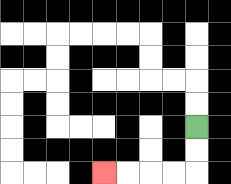{'start': '[8, 5]', 'end': '[4, 7]', 'path_directions': 'D,D,L,L,L,L', 'path_coordinates': '[[8, 5], [8, 6], [8, 7], [7, 7], [6, 7], [5, 7], [4, 7]]'}